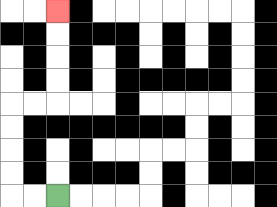{'start': '[2, 8]', 'end': '[2, 0]', 'path_directions': 'L,L,U,U,U,U,R,R,U,U,U,U', 'path_coordinates': '[[2, 8], [1, 8], [0, 8], [0, 7], [0, 6], [0, 5], [0, 4], [1, 4], [2, 4], [2, 3], [2, 2], [2, 1], [2, 0]]'}